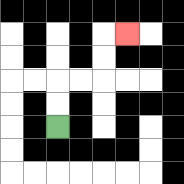{'start': '[2, 5]', 'end': '[5, 1]', 'path_directions': 'U,U,R,R,U,U,R', 'path_coordinates': '[[2, 5], [2, 4], [2, 3], [3, 3], [4, 3], [4, 2], [4, 1], [5, 1]]'}